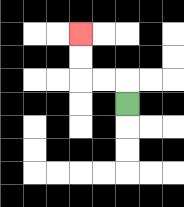{'start': '[5, 4]', 'end': '[3, 1]', 'path_directions': 'U,L,L,U,U', 'path_coordinates': '[[5, 4], [5, 3], [4, 3], [3, 3], [3, 2], [3, 1]]'}